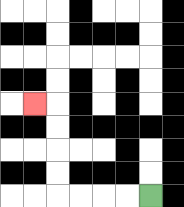{'start': '[6, 8]', 'end': '[1, 4]', 'path_directions': 'L,L,L,L,U,U,U,U,L', 'path_coordinates': '[[6, 8], [5, 8], [4, 8], [3, 8], [2, 8], [2, 7], [2, 6], [2, 5], [2, 4], [1, 4]]'}